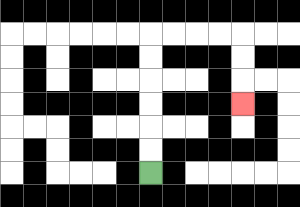{'start': '[6, 7]', 'end': '[10, 4]', 'path_directions': 'U,U,U,U,U,U,R,R,R,R,D,D,D', 'path_coordinates': '[[6, 7], [6, 6], [6, 5], [6, 4], [6, 3], [6, 2], [6, 1], [7, 1], [8, 1], [9, 1], [10, 1], [10, 2], [10, 3], [10, 4]]'}